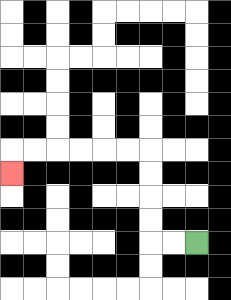{'start': '[8, 10]', 'end': '[0, 7]', 'path_directions': 'L,L,U,U,U,U,L,L,L,L,L,L,D', 'path_coordinates': '[[8, 10], [7, 10], [6, 10], [6, 9], [6, 8], [6, 7], [6, 6], [5, 6], [4, 6], [3, 6], [2, 6], [1, 6], [0, 6], [0, 7]]'}